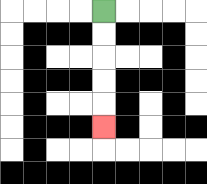{'start': '[4, 0]', 'end': '[4, 5]', 'path_directions': 'D,D,D,D,D', 'path_coordinates': '[[4, 0], [4, 1], [4, 2], [4, 3], [4, 4], [4, 5]]'}